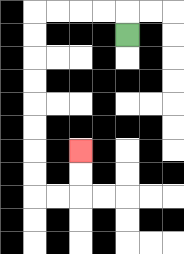{'start': '[5, 1]', 'end': '[3, 6]', 'path_directions': 'U,L,L,L,L,D,D,D,D,D,D,D,D,R,R,U,U', 'path_coordinates': '[[5, 1], [5, 0], [4, 0], [3, 0], [2, 0], [1, 0], [1, 1], [1, 2], [1, 3], [1, 4], [1, 5], [1, 6], [1, 7], [1, 8], [2, 8], [3, 8], [3, 7], [3, 6]]'}